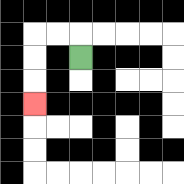{'start': '[3, 2]', 'end': '[1, 4]', 'path_directions': 'U,L,L,D,D,D', 'path_coordinates': '[[3, 2], [3, 1], [2, 1], [1, 1], [1, 2], [1, 3], [1, 4]]'}